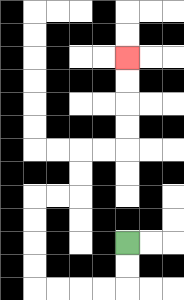{'start': '[5, 10]', 'end': '[5, 2]', 'path_directions': 'D,D,L,L,L,L,U,U,U,U,R,R,U,U,R,R,U,U,U,U', 'path_coordinates': '[[5, 10], [5, 11], [5, 12], [4, 12], [3, 12], [2, 12], [1, 12], [1, 11], [1, 10], [1, 9], [1, 8], [2, 8], [3, 8], [3, 7], [3, 6], [4, 6], [5, 6], [5, 5], [5, 4], [5, 3], [5, 2]]'}